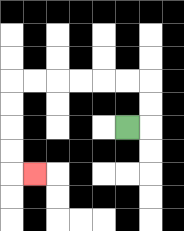{'start': '[5, 5]', 'end': '[1, 7]', 'path_directions': 'R,U,U,L,L,L,L,L,L,D,D,D,D,R', 'path_coordinates': '[[5, 5], [6, 5], [6, 4], [6, 3], [5, 3], [4, 3], [3, 3], [2, 3], [1, 3], [0, 3], [0, 4], [0, 5], [0, 6], [0, 7], [1, 7]]'}